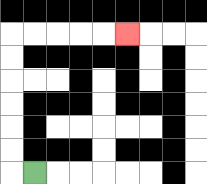{'start': '[1, 7]', 'end': '[5, 1]', 'path_directions': 'L,U,U,U,U,U,U,R,R,R,R,R', 'path_coordinates': '[[1, 7], [0, 7], [0, 6], [0, 5], [0, 4], [0, 3], [0, 2], [0, 1], [1, 1], [2, 1], [3, 1], [4, 1], [5, 1]]'}